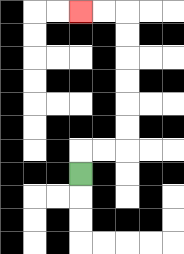{'start': '[3, 7]', 'end': '[3, 0]', 'path_directions': 'U,R,R,U,U,U,U,U,U,L,L', 'path_coordinates': '[[3, 7], [3, 6], [4, 6], [5, 6], [5, 5], [5, 4], [5, 3], [5, 2], [5, 1], [5, 0], [4, 0], [3, 0]]'}